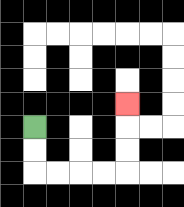{'start': '[1, 5]', 'end': '[5, 4]', 'path_directions': 'D,D,R,R,R,R,U,U,U', 'path_coordinates': '[[1, 5], [1, 6], [1, 7], [2, 7], [3, 7], [4, 7], [5, 7], [5, 6], [5, 5], [5, 4]]'}